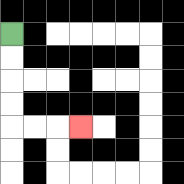{'start': '[0, 1]', 'end': '[3, 5]', 'path_directions': 'D,D,D,D,R,R,R', 'path_coordinates': '[[0, 1], [0, 2], [0, 3], [0, 4], [0, 5], [1, 5], [2, 5], [3, 5]]'}